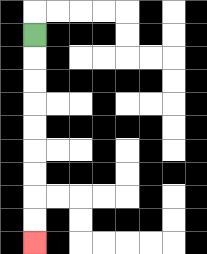{'start': '[1, 1]', 'end': '[1, 10]', 'path_directions': 'D,D,D,D,D,D,D,D,D', 'path_coordinates': '[[1, 1], [1, 2], [1, 3], [1, 4], [1, 5], [1, 6], [1, 7], [1, 8], [1, 9], [1, 10]]'}